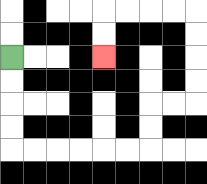{'start': '[0, 2]', 'end': '[4, 2]', 'path_directions': 'D,D,D,D,R,R,R,R,R,R,U,U,R,R,U,U,U,U,L,L,L,L,D,D', 'path_coordinates': '[[0, 2], [0, 3], [0, 4], [0, 5], [0, 6], [1, 6], [2, 6], [3, 6], [4, 6], [5, 6], [6, 6], [6, 5], [6, 4], [7, 4], [8, 4], [8, 3], [8, 2], [8, 1], [8, 0], [7, 0], [6, 0], [5, 0], [4, 0], [4, 1], [4, 2]]'}